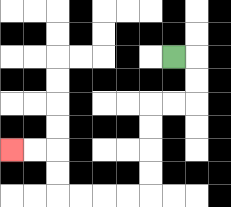{'start': '[7, 2]', 'end': '[0, 6]', 'path_directions': 'R,D,D,L,L,D,D,D,D,L,L,L,L,U,U,L,L', 'path_coordinates': '[[7, 2], [8, 2], [8, 3], [8, 4], [7, 4], [6, 4], [6, 5], [6, 6], [6, 7], [6, 8], [5, 8], [4, 8], [3, 8], [2, 8], [2, 7], [2, 6], [1, 6], [0, 6]]'}